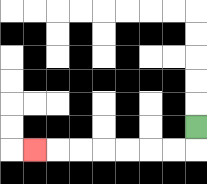{'start': '[8, 5]', 'end': '[1, 6]', 'path_directions': 'D,L,L,L,L,L,L,L', 'path_coordinates': '[[8, 5], [8, 6], [7, 6], [6, 6], [5, 6], [4, 6], [3, 6], [2, 6], [1, 6]]'}